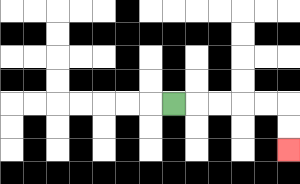{'start': '[7, 4]', 'end': '[12, 6]', 'path_directions': 'R,R,R,R,R,D,D', 'path_coordinates': '[[7, 4], [8, 4], [9, 4], [10, 4], [11, 4], [12, 4], [12, 5], [12, 6]]'}